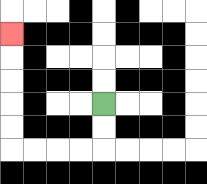{'start': '[4, 4]', 'end': '[0, 1]', 'path_directions': 'D,D,L,L,L,L,U,U,U,U,U', 'path_coordinates': '[[4, 4], [4, 5], [4, 6], [3, 6], [2, 6], [1, 6], [0, 6], [0, 5], [0, 4], [0, 3], [0, 2], [0, 1]]'}